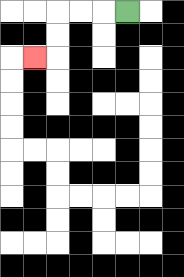{'start': '[5, 0]', 'end': '[1, 2]', 'path_directions': 'L,L,L,D,D,L', 'path_coordinates': '[[5, 0], [4, 0], [3, 0], [2, 0], [2, 1], [2, 2], [1, 2]]'}